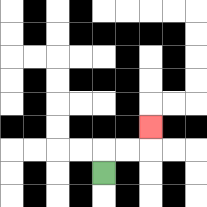{'start': '[4, 7]', 'end': '[6, 5]', 'path_directions': 'U,R,R,U', 'path_coordinates': '[[4, 7], [4, 6], [5, 6], [6, 6], [6, 5]]'}